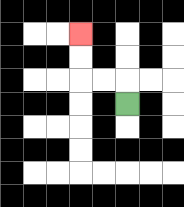{'start': '[5, 4]', 'end': '[3, 1]', 'path_directions': 'U,L,L,U,U', 'path_coordinates': '[[5, 4], [5, 3], [4, 3], [3, 3], [3, 2], [3, 1]]'}